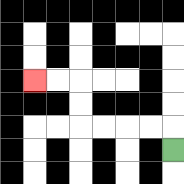{'start': '[7, 6]', 'end': '[1, 3]', 'path_directions': 'U,L,L,L,L,U,U,L,L', 'path_coordinates': '[[7, 6], [7, 5], [6, 5], [5, 5], [4, 5], [3, 5], [3, 4], [3, 3], [2, 3], [1, 3]]'}